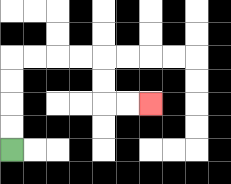{'start': '[0, 6]', 'end': '[6, 4]', 'path_directions': 'U,U,U,U,R,R,R,R,D,D,R,R', 'path_coordinates': '[[0, 6], [0, 5], [0, 4], [0, 3], [0, 2], [1, 2], [2, 2], [3, 2], [4, 2], [4, 3], [4, 4], [5, 4], [6, 4]]'}